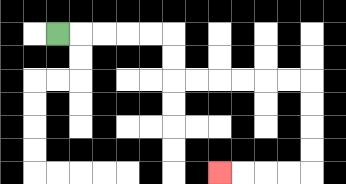{'start': '[2, 1]', 'end': '[9, 7]', 'path_directions': 'R,R,R,R,R,D,D,R,R,R,R,R,R,D,D,D,D,L,L,L,L', 'path_coordinates': '[[2, 1], [3, 1], [4, 1], [5, 1], [6, 1], [7, 1], [7, 2], [7, 3], [8, 3], [9, 3], [10, 3], [11, 3], [12, 3], [13, 3], [13, 4], [13, 5], [13, 6], [13, 7], [12, 7], [11, 7], [10, 7], [9, 7]]'}